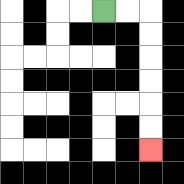{'start': '[4, 0]', 'end': '[6, 6]', 'path_directions': 'R,R,D,D,D,D,D,D', 'path_coordinates': '[[4, 0], [5, 0], [6, 0], [6, 1], [6, 2], [6, 3], [6, 4], [6, 5], [6, 6]]'}